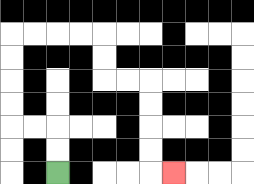{'start': '[2, 7]', 'end': '[7, 7]', 'path_directions': 'U,U,L,L,U,U,U,U,R,R,R,R,D,D,R,R,D,D,D,D,R', 'path_coordinates': '[[2, 7], [2, 6], [2, 5], [1, 5], [0, 5], [0, 4], [0, 3], [0, 2], [0, 1], [1, 1], [2, 1], [3, 1], [4, 1], [4, 2], [4, 3], [5, 3], [6, 3], [6, 4], [6, 5], [6, 6], [6, 7], [7, 7]]'}